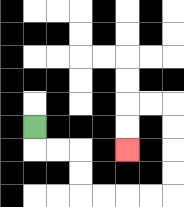{'start': '[1, 5]', 'end': '[5, 6]', 'path_directions': 'D,R,R,D,D,R,R,R,R,U,U,U,U,L,L,D,D', 'path_coordinates': '[[1, 5], [1, 6], [2, 6], [3, 6], [3, 7], [3, 8], [4, 8], [5, 8], [6, 8], [7, 8], [7, 7], [7, 6], [7, 5], [7, 4], [6, 4], [5, 4], [5, 5], [5, 6]]'}